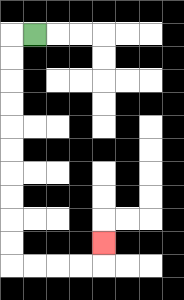{'start': '[1, 1]', 'end': '[4, 10]', 'path_directions': 'L,D,D,D,D,D,D,D,D,D,D,R,R,R,R,U', 'path_coordinates': '[[1, 1], [0, 1], [0, 2], [0, 3], [0, 4], [0, 5], [0, 6], [0, 7], [0, 8], [0, 9], [0, 10], [0, 11], [1, 11], [2, 11], [3, 11], [4, 11], [4, 10]]'}